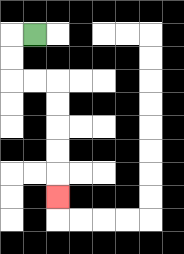{'start': '[1, 1]', 'end': '[2, 8]', 'path_directions': 'L,D,D,R,R,D,D,D,D,D', 'path_coordinates': '[[1, 1], [0, 1], [0, 2], [0, 3], [1, 3], [2, 3], [2, 4], [2, 5], [2, 6], [2, 7], [2, 8]]'}